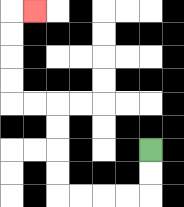{'start': '[6, 6]', 'end': '[1, 0]', 'path_directions': 'D,D,L,L,L,L,U,U,U,U,L,L,U,U,U,U,R', 'path_coordinates': '[[6, 6], [6, 7], [6, 8], [5, 8], [4, 8], [3, 8], [2, 8], [2, 7], [2, 6], [2, 5], [2, 4], [1, 4], [0, 4], [0, 3], [0, 2], [0, 1], [0, 0], [1, 0]]'}